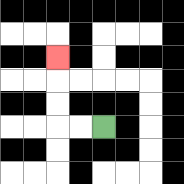{'start': '[4, 5]', 'end': '[2, 2]', 'path_directions': 'L,L,U,U,U', 'path_coordinates': '[[4, 5], [3, 5], [2, 5], [2, 4], [2, 3], [2, 2]]'}